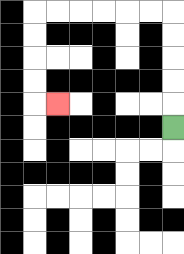{'start': '[7, 5]', 'end': '[2, 4]', 'path_directions': 'U,U,U,U,U,L,L,L,L,L,L,D,D,D,D,R', 'path_coordinates': '[[7, 5], [7, 4], [7, 3], [7, 2], [7, 1], [7, 0], [6, 0], [5, 0], [4, 0], [3, 0], [2, 0], [1, 0], [1, 1], [1, 2], [1, 3], [1, 4], [2, 4]]'}